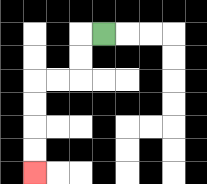{'start': '[4, 1]', 'end': '[1, 7]', 'path_directions': 'L,D,D,L,L,D,D,D,D', 'path_coordinates': '[[4, 1], [3, 1], [3, 2], [3, 3], [2, 3], [1, 3], [1, 4], [1, 5], [1, 6], [1, 7]]'}